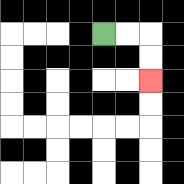{'start': '[4, 1]', 'end': '[6, 3]', 'path_directions': 'R,R,D,D', 'path_coordinates': '[[4, 1], [5, 1], [6, 1], [6, 2], [6, 3]]'}